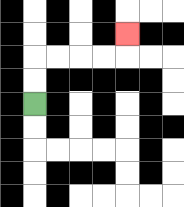{'start': '[1, 4]', 'end': '[5, 1]', 'path_directions': 'U,U,R,R,R,R,U', 'path_coordinates': '[[1, 4], [1, 3], [1, 2], [2, 2], [3, 2], [4, 2], [5, 2], [5, 1]]'}